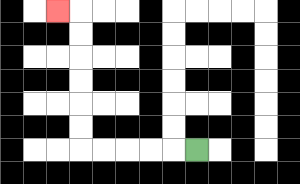{'start': '[8, 6]', 'end': '[2, 0]', 'path_directions': 'L,L,L,L,L,U,U,U,U,U,U,L', 'path_coordinates': '[[8, 6], [7, 6], [6, 6], [5, 6], [4, 6], [3, 6], [3, 5], [3, 4], [3, 3], [3, 2], [3, 1], [3, 0], [2, 0]]'}